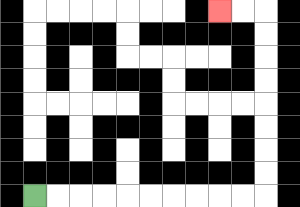{'start': '[1, 8]', 'end': '[9, 0]', 'path_directions': 'R,R,R,R,R,R,R,R,R,R,U,U,U,U,U,U,U,U,L,L', 'path_coordinates': '[[1, 8], [2, 8], [3, 8], [4, 8], [5, 8], [6, 8], [7, 8], [8, 8], [9, 8], [10, 8], [11, 8], [11, 7], [11, 6], [11, 5], [11, 4], [11, 3], [11, 2], [11, 1], [11, 0], [10, 0], [9, 0]]'}